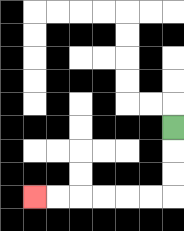{'start': '[7, 5]', 'end': '[1, 8]', 'path_directions': 'D,D,D,L,L,L,L,L,L', 'path_coordinates': '[[7, 5], [7, 6], [7, 7], [7, 8], [6, 8], [5, 8], [4, 8], [3, 8], [2, 8], [1, 8]]'}